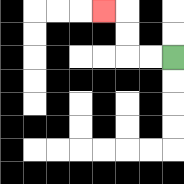{'start': '[7, 2]', 'end': '[4, 0]', 'path_directions': 'L,L,U,U,L', 'path_coordinates': '[[7, 2], [6, 2], [5, 2], [5, 1], [5, 0], [4, 0]]'}